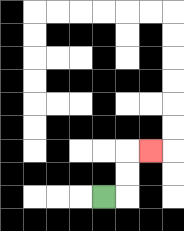{'start': '[4, 8]', 'end': '[6, 6]', 'path_directions': 'R,U,U,R', 'path_coordinates': '[[4, 8], [5, 8], [5, 7], [5, 6], [6, 6]]'}